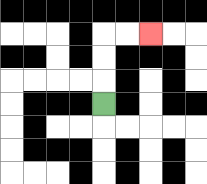{'start': '[4, 4]', 'end': '[6, 1]', 'path_directions': 'U,U,U,R,R', 'path_coordinates': '[[4, 4], [4, 3], [4, 2], [4, 1], [5, 1], [6, 1]]'}